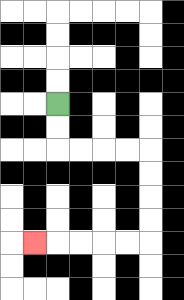{'start': '[2, 4]', 'end': '[1, 10]', 'path_directions': 'D,D,R,R,R,R,D,D,D,D,L,L,L,L,L', 'path_coordinates': '[[2, 4], [2, 5], [2, 6], [3, 6], [4, 6], [5, 6], [6, 6], [6, 7], [6, 8], [6, 9], [6, 10], [5, 10], [4, 10], [3, 10], [2, 10], [1, 10]]'}